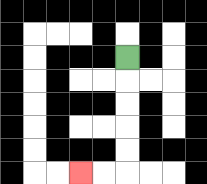{'start': '[5, 2]', 'end': '[3, 7]', 'path_directions': 'D,D,D,D,D,L,L', 'path_coordinates': '[[5, 2], [5, 3], [5, 4], [5, 5], [5, 6], [5, 7], [4, 7], [3, 7]]'}